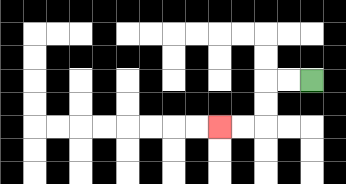{'start': '[13, 3]', 'end': '[9, 5]', 'path_directions': 'L,L,D,D,L,L', 'path_coordinates': '[[13, 3], [12, 3], [11, 3], [11, 4], [11, 5], [10, 5], [9, 5]]'}